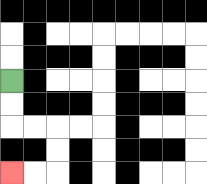{'start': '[0, 3]', 'end': '[0, 7]', 'path_directions': 'D,D,R,R,D,D,L,L', 'path_coordinates': '[[0, 3], [0, 4], [0, 5], [1, 5], [2, 5], [2, 6], [2, 7], [1, 7], [0, 7]]'}